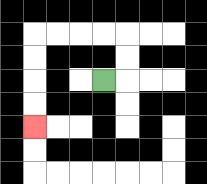{'start': '[4, 3]', 'end': '[1, 5]', 'path_directions': 'R,U,U,L,L,L,L,D,D,D,D', 'path_coordinates': '[[4, 3], [5, 3], [5, 2], [5, 1], [4, 1], [3, 1], [2, 1], [1, 1], [1, 2], [1, 3], [1, 4], [1, 5]]'}